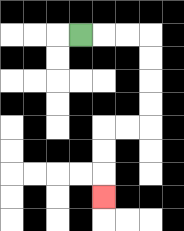{'start': '[3, 1]', 'end': '[4, 8]', 'path_directions': 'R,R,R,D,D,D,D,L,L,D,D,D', 'path_coordinates': '[[3, 1], [4, 1], [5, 1], [6, 1], [6, 2], [6, 3], [6, 4], [6, 5], [5, 5], [4, 5], [4, 6], [4, 7], [4, 8]]'}